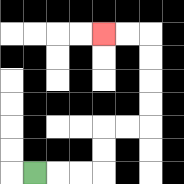{'start': '[1, 7]', 'end': '[4, 1]', 'path_directions': 'R,R,R,U,U,R,R,U,U,U,U,L,L', 'path_coordinates': '[[1, 7], [2, 7], [3, 7], [4, 7], [4, 6], [4, 5], [5, 5], [6, 5], [6, 4], [6, 3], [6, 2], [6, 1], [5, 1], [4, 1]]'}